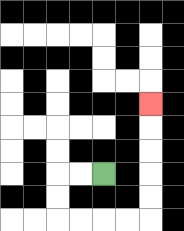{'start': '[4, 7]', 'end': '[6, 4]', 'path_directions': 'L,L,D,D,R,R,R,R,U,U,U,U,U', 'path_coordinates': '[[4, 7], [3, 7], [2, 7], [2, 8], [2, 9], [3, 9], [4, 9], [5, 9], [6, 9], [6, 8], [6, 7], [6, 6], [6, 5], [6, 4]]'}